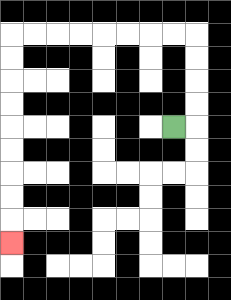{'start': '[7, 5]', 'end': '[0, 10]', 'path_directions': 'R,U,U,U,U,L,L,L,L,L,L,L,L,D,D,D,D,D,D,D,D,D', 'path_coordinates': '[[7, 5], [8, 5], [8, 4], [8, 3], [8, 2], [8, 1], [7, 1], [6, 1], [5, 1], [4, 1], [3, 1], [2, 1], [1, 1], [0, 1], [0, 2], [0, 3], [0, 4], [0, 5], [0, 6], [0, 7], [0, 8], [0, 9], [0, 10]]'}